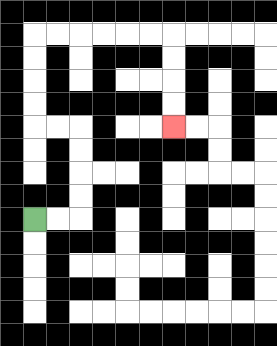{'start': '[1, 9]', 'end': '[7, 5]', 'path_directions': 'R,R,U,U,U,U,L,L,U,U,U,U,R,R,R,R,R,R,D,D,D,D', 'path_coordinates': '[[1, 9], [2, 9], [3, 9], [3, 8], [3, 7], [3, 6], [3, 5], [2, 5], [1, 5], [1, 4], [1, 3], [1, 2], [1, 1], [2, 1], [3, 1], [4, 1], [5, 1], [6, 1], [7, 1], [7, 2], [7, 3], [7, 4], [7, 5]]'}